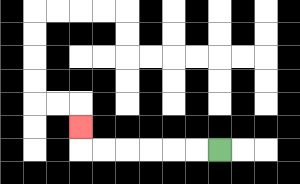{'start': '[9, 6]', 'end': '[3, 5]', 'path_directions': 'L,L,L,L,L,L,U', 'path_coordinates': '[[9, 6], [8, 6], [7, 6], [6, 6], [5, 6], [4, 6], [3, 6], [3, 5]]'}